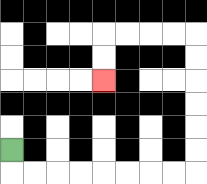{'start': '[0, 6]', 'end': '[4, 3]', 'path_directions': 'D,R,R,R,R,R,R,R,R,U,U,U,U,U,U,L,L,L,L,D,D', 'path_coordinates': '[[0, 6], [0, 7], [1, 7], [2, 7], [3, 7], [4, 7], [5, 7], [6, 7], [7, 7], [8, 7], [8, 6], [8, 5], [8, 4], [8, 3], [8, 2], [8, 1], [7, 1], [6, 1], [5, 1], [4, 1], [4, 2], [4, 3]]'}